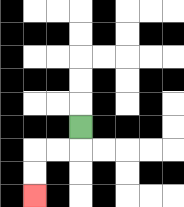{'start': '[3, 5]', 'end': '[1, 8]', 'path_directions': 'D,L,L,D,D', 'path_coordinates': '[[3, 5], [3, 6], [2, 6], [1, 6], [1, 7], [1, 8]]'}